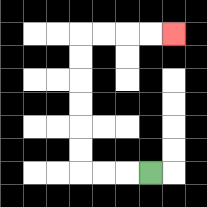{'start': '[6, 7]', 'end': '[7, 1]', 'path_directions': 'L,L,L,U,U,U,U,U,U,R,R,R,R', 'path_coordinates': '[[6, 7], [5, 7], [4, 7], [3, 7], [3, 6], [3, 5], [3, 4], [3, 3], [3, 2], [3, 1], [4, 1], [5, 1], [6, 1], [7, 1]]'}